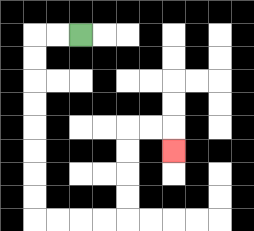{'start': '[3, 1]', 'end': '[7, 6]', 'path_directions': 'L,L,D,D,D,D,D,D,D,D,R,R,R,R,U,U,U,U,R,R,D', 'path_coordinates': '[[3, 1], [2, 1], [1, 1], [1, 2], [1, 3], [1, 4], [1, 5], [1, 6], [1, 7], [1, 8], [1, 9], [2, 9], [3, 9], [4, 9], [5, 9], [5, 8], [5, 7], [5, 6], [5, 5], [6, 5], [7, 5], [7, 6]]'}